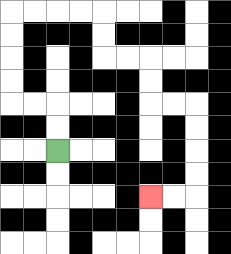{'start': '[2, 6]', 'end': '[6, 8]', 'path_directions': 'U,U,L,L,U,U,U,U,R,R,R,R,D,D,R,R,D,D,R,R,D,D,D,D,L,L', 'path_coordinates': '[[2, 6], [2, 5], [2, 4], [1, 4], [0, 4], [0, 3], [0, 2], [0, 1], [0, 0], [1, 0], [2, 0], [3, 0], [4, 0], [4, 1], [4, 2], [5, 2], [6, 2], [6, 3], [6, 4], [7, 4], [8, 4], [8, 5], [8, 6], [8, 7], [8, 8], [7, 8], [6, 8]]'}